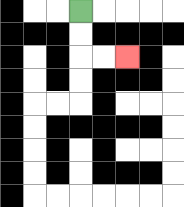{'start': '[3, 0]', 'end': '[5, 2]', 'path_directions': 'D,D,R,R', 'path_coordinates': '[[3, 0], [3, 1], [3, 2], [4, 2], [5, 2]]'}